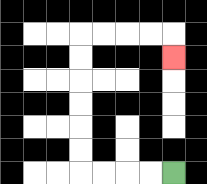{'start': '[7, 7]', 'end': '[7, 2]', 'path_directions': 'L,L,L,L,U,U,U,U,U,U,R,R,R,R,D', 'path_coordinates': '[[7, 7], [6, 7], [5, 7], [4, 7], [3, 7], [3, 6], [3, 5], [3, 4], [3, 3], [3, 2], [3, 1], [4, 1], [5, 1], [6, 1], [7, 1], [7, 2]]'}